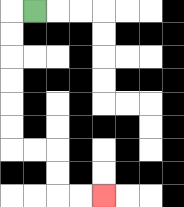{'start': '[1, 0]', 'end': '[4, 8]', 'path_directions': 'L,D,D,D,D,D,D,R,R,D,D,R,R', 'path_coordinates': '[[1, 0], [0, 0], [0, 1], [0, 2], [0, 3], [0, 4], [0, 5], [0, 6], [1, 6], [2, 6], [2, 7], [2, 8], [3, 8], [4, 8]]'}